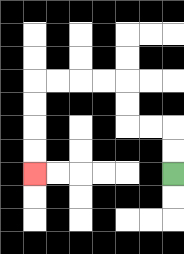{'start': '[7, 7]', 'end': '[1, 7]', 'path_directions': 'U,U,L,L,U,U,L,L,L,L,D,D,D,D', 'path_coordinates': '[[7, 7], [7, 6], [7, 5], [6, 5], [5, 5], [5, 4], [5, 3], [4, 3], [3, 3], [2, 3], [1, 3], [1, 4], [1, 5], [1, 6], [1, 7]]'}